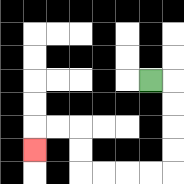{'start': '[6, 3]', 'end': '[1, 6]', 'path_directions': 'R,D,D,D,D,L,L,L,L,U,U,L,L,D', 'path_coordinates': '[[6, 3], [7, 3], [7, 4], [7, 5], [7, 6], [7, 7], [6, 7], [5, 7], [4, 7], [3, 7], [3, 6], [3, 5], [2, 5], [1, 5], [1, 6]]'}